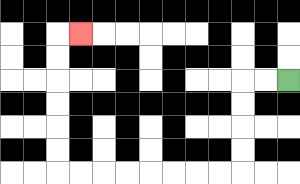{'start': '[12, 3]', 'end': '[3, 1]', 'path_directions': 'L,L,D,D,D,D,L,L,L,L,L,L,L,L,U,U,U,U,U,U,R', 'path_coordinates': '[[12, 3], [11, 3], [10, 3], [10, 4], [10, 5], [10, 6], [10, 7], [9, 7], [8, 7], [7, 7], [6, 7], [5, 7], [4, 7], [3, 7], [2, 7], [2, 6], [2, 5], [2, 4], [2, 3], [2, 2], [2, 1], [3, 1]]'}